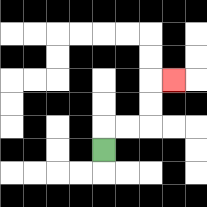{'start': '[4, 6]', 'end': '[7, 3]', 'path_directions': 'U,R,R,U,U,R', 'path_coordinates': '[[4, 6], [4, 5], [5, 5], [6, 5], [6, 4], [6, 3], [7, 3]]'}